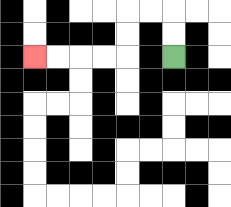{'start': '[7, 2]', 'end': '[1, 2]', 'path_directions': 'U,U,L,L,D,D,L,L,L,L', 'path_coordinates': '[[7, 2], [7, 1], [7, 0], [6, 0], [5, 0], [5, 1], [5, 2], [4, 2], [3, 2], [2, 2], [1, 2]]'}